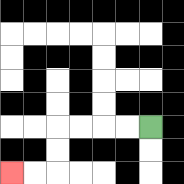{'start': '[6, 5]', 'end': '[0, 7]', 'path_directions': 'L,L,L,L,D,D,L,L', 'path_coordinates': '[[6, 5], [5, 5], [4, 5], [3, 5], [2, 5], [2, 6], [2, 7], [1, 7], [0, 7]]'}